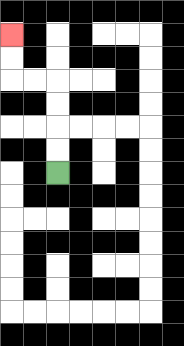{'start': '[2, 7]', 'end': '[0, 1]', 'path_directions': 'U,U,U,U,L,L,U,U', 'path_coordinates': '[[2, 7], [2, 6], [2, 5], [2, 4], [2, 3], [1, 3], [0, 3], [0, 2], [0, 1]]'}